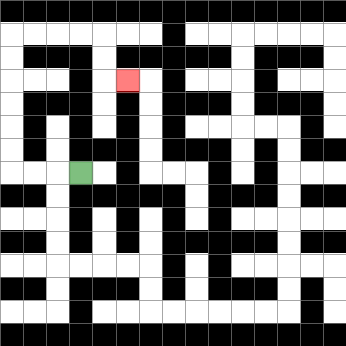{'start': '[3, 7]', 'end': '[5, 3]', 'path_directions': 'L,L,L,U,U,U,U,U,U,R,R,R,R,D,D,R', 'path_coordinates': '[[3, 7], [2, 7], [1, 7], [0, 7], [0, 6], [0, 5], [0, 4], [0, 3], [0, 2], [0, 1], [1, 1], [2, 1], [3, 1], [4, 1], [4, 2], [4, 3], [5, 3]]'}